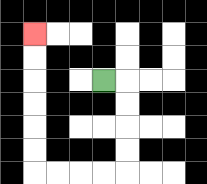{'start': '[4, 3]', 'end': '[1, 1]', 'path_directions': 'R,D,D,D,D,L,L,L,L,U,U,U,U,U,U', 'path_coordinates': '[[4, 3], [5, 3], [5, 4], [5, 5], [5, 6], [5, 7], [4, 7], [3, 7], [2, 7], [1, 7], [1, 6], [1, 5], [1, 4], [1, 3], [1, 2], [1, 1]]'}